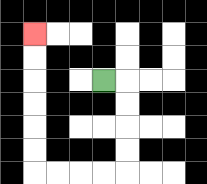{'start': '[4, 3]', 'end': '[1, 1]', 'path_directions': 'R,D,D,D,D,L,L,L,L,U,U,U,U,U,U', 'path_coordinates': '[[4, 3], [5, 3], [5, 4], [5, 5], [5, 6], [5, 7], [4, 7], [3, 7], [2, 7], [1, 7], [1, 6], [1, 5], [1, 4], [1, 3], [1, 2], [1, 1]]'}